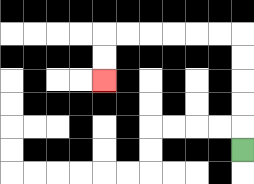{'start': '[10, 6]', 'end': '[4, 3]', 'path_directions': 'U,U,U,U,U,L,L,L,L,L,L,D,D', 'path_coordinates': '[[10, 6], [10, 5], [10, 4], [10, 3], [10, 2], [10, 1], [9, 1], [8, 1], [7, 1], [6, 1], [5, 1], [4, 1], [4, 2], [4, 3]]'}